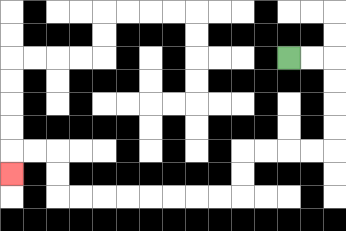{'start': '[12, 2]', 'end': '[0, 7]', 'path_directions': 'R,R,D,D,D,D,L,L,L,L,D,D,L,L,L,L,L,L,L,L,U,U,L,L,D', 'path_coordinates': '[[12, 2], [13, 2], [14, 2], [14, 3], [14, 4], [14, 5], [14, 6], [13, 6], [12, 6], [11, 6], [10, 6], [10, 7], [10, 8], [9, 8], [8, 8], [7, 8], [6, 8], [5, 8], [4, 8], [3, 8], [2, 8], [2, 7], [2, 6], [1, 6], [0, 6], [0, 7]]'}